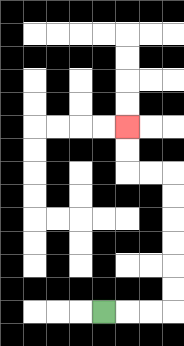{'start': '[4, 13]', 'end': '[5, 5]', 'path_directions': 'R,R,R,U,U,U,U,U,U,L,L,U,U', 'path_coordinates': '[[4, 13], [5, 13], [6, 13], [7, 13], [7, 12], [7, 11], [7, 10], [7, 9], [7, 8], [7, 7], [6, 7], [5, 7], [5, 6], [5, 5]]'}